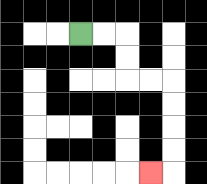{'start': '[3, 1]', 'end': '[6, 7]', 'path_directions': 'R,R,D,D,R,R,D,D,D,D,L', 'path_coordinates': '[[3, 1], [4, 1], [5, 1], [5, 2], [5, 3], [6, 3], [7, 3], [7, 4], [7, 5], [7, 6], [7, 7], [6, 7]]'}